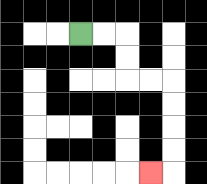{'start': '[3, 1]', 'end': '[6, 7]', 'path_directions': 'R,R,D,D,R,R,D,D,D,D,L', 'path_coordinates': '[[3, 1], [4, 1], [5, 1], [5, 2], [5, 3], [6, 3], [7, 3], [7, 4], [7, 5], [7, 6], [7, 7], [6, 7]]'}